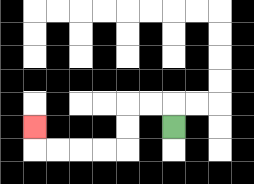{'start': '[7, 5]', 'end': '[1, 5]', 'path_directions': 'U,L,L,D,D,L,L,L,L,U', 'path_coordinates': '[[7, 5], [7, 4], [6, 4], [5, 4], [5, 5], [5, 6], [4, 6], [3, 6], [2, 6], [1, 6], [1, 5]]'}